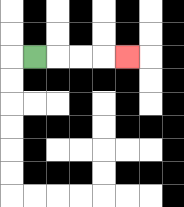{'start': '[1, 2]', 'end': '[5, 2]', 'path_directions': 'R,R,R,R', 'path_coordinates': '[[1, 2], [2, 2], [3, 2], [4, 2], [5, 2]]'}